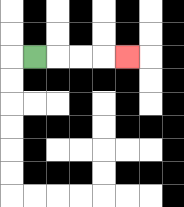{'start': '[1, 2]', 'end': '[5, 2]', 'path_directions': 'R,R,R,R', 'path_coordinates': '[[1, 2], [2, 2], [3, 2], [4, 2], [5, 2]]'}